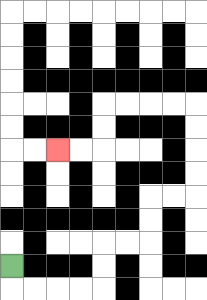{'start': '[0, 11]', 'end': '[2, 6]', 'path_directions': 'D,R,R,R,R,U,U,R,R,U,U,R,R,U,U,U,U,L,L,L,L,D,D,L,L', 'path_coordinates': '[[0, 11], [0, 12], [1, 12], [2, 12], [3, 12], [4, 12], [4, 11], [4, 10], [5, 10], [6, 10], [6, 9], [6, 8], [7, 8], [8, 8], [8, 7], [8, 6], [8, 5], [8, 4], [7, 4], [6, 4], [5, 4], [4, 4], [4, 5], [4, 6], [3, 6], [2, 6]]'}